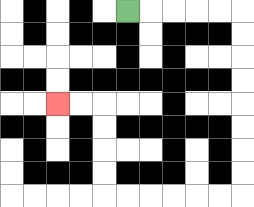{'start': '[5, 0]', 'end': '[2, 4]', 'path_directions': 'R,R,R,R,R,D,D,D,D,D,D,D,D,L,L,L,L,L,L,U,U,U,U,L,L', 'path_coordinates': '[[5, 0], [6, 0], [7, 0], [8, 0], [9, 0], [10, 0], [10, 1], [10, 2], [10, 3], [10, 4], [10, 5], [10, 6], [10, 7], [10, 8], [9, 8], [8, 8], [7, 8], [6, 8], [5, 8], [4, 8], [4, 7], [4, 6], [4, 5], [4, 4], [3, 4], [2, 4]]'}